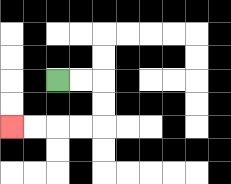{'start': '[2, 3]', 'end': '[0, 5]', 'path_directions': 'R,R,D,D,L,L,L,L', 'path_coordinates': '[[2, 3], [3, 3], [4, 3], [4, 4], [4, 5], [3, 5], [2, 5], [1, 5], [0, 5]]'}